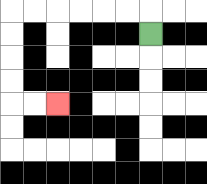{'start': '[6, 1]', 'end': '[2, 4]', 'path_directions': 'U,L,L,L,L,L,L,D,D,D,D,R,R', 'path_coordinates': '[[6, 1], [6, 0], [5, 0], [4, 0], [3, 0], [2, 0], [1, 0], [0, 0], [0, 1], [0, 2], [0, 3], [0, 4], [1, 4], [2, 4]]'}